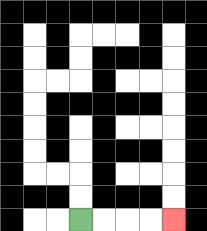{'start': '[3, 9]', 'end': '[7, 9]', 'path_directions': 'R,R,R,R', 'path_coordinates': '[[3, 9], [4, 9], [5, 9], [6, 9], [7, 9]]'}